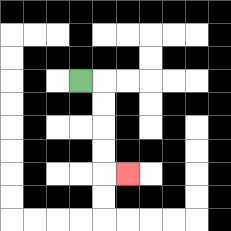{'start': '[3, 3]', 'end': '[5, 7]', 'path_directions': 'R,D,D,D,D,R', 'path_coordinates': '[[3, 3], [4, 3], [4, 4], [4, 5], [4, 6], [4, 7], [5, 7]]'}